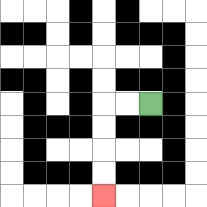{'start': '[6, 4]', 'end': '[4, 8]', 'path_directions': 'L,L,D,D,D,D', 'path_coordinates': '[[6, 4], [5, 4], [4, 4], [4, 5], [4, 6], [4, 7], [4, 8]]'}